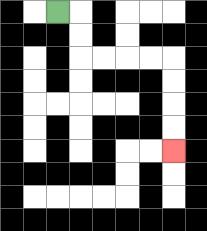{'start': '[2, 0]', 'end': '[7, 6]', 'path_directions': 'R,D,D,R,R,R,R,D,D,D,D', 'path_coordinates': '[[2, 0], [3, 0], [3, 1], [3, 2], [4, 2], [5, 2], [6, 2], [7, 2], [7, 3], [7, 4], [7, 5], [7, 6]]'}